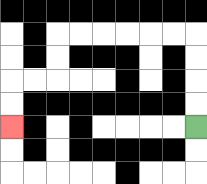{'start': '[8, 5]', 'end': '[0, 5]', 'path_directions': 'U,U,U,U,L,L,L,L,L,L,D,D,L,L,D,D', 'path_coordinates': '[[8, 5], [8, 4], [8, 3], [8, 2], [8, 1], [7, 1], [6, 1], [5, 1], [4, 1], [3, 1], [2, 1], [2, 2], [2, 3], [1, 3], [0, 3], [0, 4], [0, 5]]'}